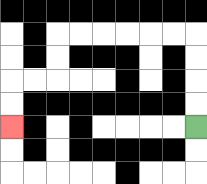{'start': '[8, 5]', 'end': '[0, 5]', 'path_directions': 'U,U,U,U,L,L,L,L,L,L,D,D,L,L,D,D', 'path_coordinates': '[[8, 5], [8, 4], [8, 3], [8, 2], [8, 1], [7, 1], [6, 1], [5, 1], [4, 1], [3, 1], [2, 1], [2, 2], [2, 3], [1, 3], [0, 3], [0, 4], [0, 5]]'}